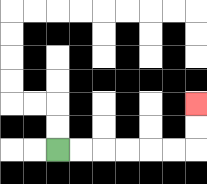{'start': '[2, 6]', 'end': '[8, 4]', 'path_directions': 'R,R,R,R,R,R,U,U', 'path_coordinates': '[[2, 6], [3, 6], [4, 6], [5, 6], [6, 6], [7, 6], [8, 6], [8, 5], [8, 4]]'}